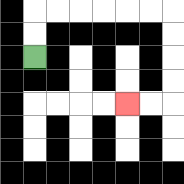{'start': '[1, 2]', 'end': '[5, 4]', 'path_directions': 'U,U,R,R,R,R,R,R,D,D,D,D,L,L', 'path_coordinates': '[[1, 2], [1, 1], [1, 0], [2, 0], [3, 0], [4, 0], [5, 0], [6, 0], [7, 0], [7, 1], [7, 2], [7, 3], [7, 4], [6, 4], [5, 4]]'}